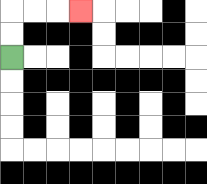{'start': '[0, 2]', 'end': '[3, 0]', 'path_directions': 'U,U,R,R,R', 'path_coordinates': '[[0, 2], [0, 1], [0, 0], [1, 0], [2, 0], [3, 0]]'}